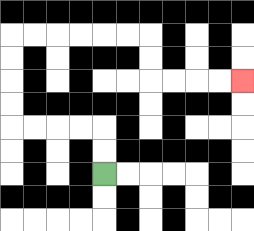{'start': '[4, 7]', 'end': '[10, 3]', 'path_directions': 'U,U,L,L,L,L,U,U,U,U,R,R,R,R,R,R,D,D,R,R,R,R', 'path_coordinates': '[[4, 7], [4, 6], [4, 5], [3, 5], [2, 5], [1, 5], [0, 5], [0, 4], [0, 3], [0, 2], [0, 1], [1, 1], [2, 1], [3, 1], [4, 1], [5, 1], [6, 1], [6, 2], [6, 3], [7, 3], [8, 3], [9, 3], [10, 3]]'}